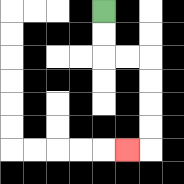{'start': '[4, 0]', 'end': '[5, 6]', 'path_directions': 'D,D,R,R,D,D,D,D,L', 'path_coordinates': '[[4, 0], [4, 1], [4, 2], [5, 2], [6, 2], [6, 3], [6, 4], [6, 5], [6, 6], [5, 6]]'}